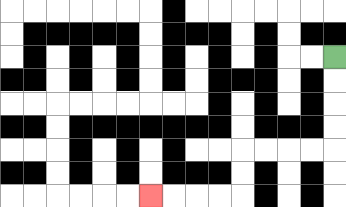{'start': '[14, 2]', 'end': '[6, 8]', 'path_directions': 'D,D,D,D,L,L,L,L,D,D,L,L,L,L', 'path_coordinates': '[[14, 2], [14, 3], [14, 4], [14, 5], [14, 6], [13, 6], [12, 6], [11, 6], [10, 6], [10, 7], [10, 8], [9, 8], [8, 8], [7, 8], [6, 8]]'}